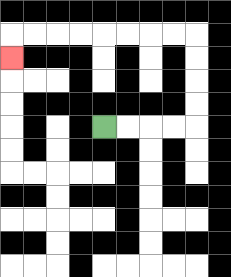{'start': '[4, 5]', 'end': '[0, 2]', 'path_directions': 'R,R,R,R,U,U,U,U,L,L,L,L,L,L,L,L,D', 'path_coordinates': '[[4, 5], [5, 5], [6, 5], [7, 5], [8, 5], [8, 4], [8, 3], [8, 2], [8, 1], [7, 1], [6, 1], [5, 1], [4, 1], [3, 1], [2, 1], [1, 1], [0, 1], [0, 2]]'}